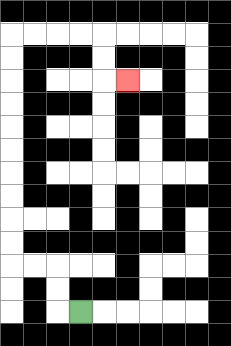{'start': '[3, 13]', 'end': '[5, 3]', 'path_directions': 'L,U,U,L,L,U,U,U,U,U,U,U,U,U,U,R,R,R,R,D,D,R', 'path_coordinates': '[[3, 13], [2, 13], [2, 12], [2, 11], [1, 11], [0, 11], [0, 10], [0, 9], [0, 8], [0, 7], [0, 6], [0, 5], [0, 4], [0, 3], [0, 2], [0, 1], [1, 1], [2, 1], [3, 1], [4, 1], [4, 2], [4, 3], [5, 3]]'}